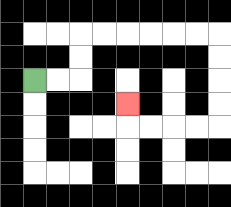{'start': '[1, 3]', 'end': '[5, 4]', 'path_directions': 'R,R,U,U,R,R,R,R,R,R,D,D,D,D,L,L,L,L,U', 'path_coordinates': '[[1, 3], [2, 3], [3, 3], [3, 2], [3, 1], [4, 1], [5, 1], [6, 1], [7, 1], [8, 1], [9, 1], [9, 2], [9, 3], [9, 4], [9, 5], [8, 5], [7, 5], [6, 5], [5, 5], [5, 4]]'}